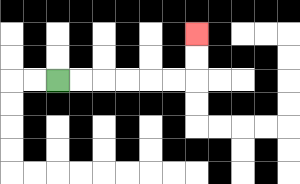{'start': '[2, 3]', 'end': '[8, 1]', 'path_directions': 'R,R,R,R,R,R,U,U', 'path_coordinates': '[[2, 3], [3, 3], [4, 3], [5, 3], [6, 3], [7, 3], [8, 3], [8, 2], [8, 1]]'}